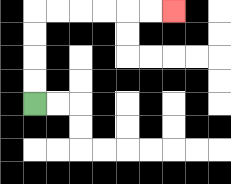{'start': '[1, 4]', 'end': '[7, 0]', 'path_directions': 'U,U,U,U,R,R,R,R,R,R', 'path_coordinates': '[[1, 4], [1, 3], [1, 2], [1, 1], [1, 0], [2, 0], [3, 0], [4, 0], [5, 0], [6, 0], [7, 0]]'}